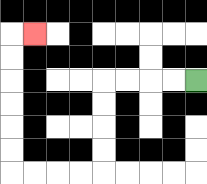{'start': '[8, 3]', 'end': '[1, 1]', 'path_directions': 'L,L,L,L,D,D,D,D,L,L,L,L,U,U,U,U,U,U,R', 'path_coordinates': '[[8, 3], [7, 3], [6, 3], [5, 3], [4, 3], [4, 4], [4, 5], [4, 6], [4, 7], [3, 7], [2, 7], [1, 7], [0, 7], [0, 6], [0, 5], [0, 4], [0, 3], [0, 2], [0, 1], [1, 1]]'}